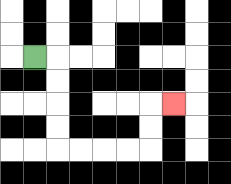{'start': '[1, 2]', 'end': '[7, 4]', 'path_directions': 'R,D,D,D,D,R,R,R,R,U,U,R', 'path_coordinates': '[[1, 2], [2, 2], [2, 3], [2, 4], [2, 5], [2, 6], [3, 6], [4, 6], [5, 6], [6, 6], [6, 5], [6, 4], [7, 4]]'}